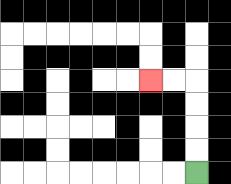{'start': '[8, 7]', 'end': '[6, 3]', 'path_directions': 'U,U,U,U,L,L', 'path_coordinates': '[[8, 7], [8, 6], [8, 5], [8, 4], [8, 3], [7, 3], [6, 3]]'}